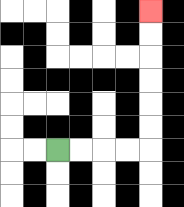{'start': '[2, 6]', 'end': '[6, 0]', 'path_directions': 'R,R,R,R,U,U,U,U,U,U', 'path_coordinates': '[[2, 6], [3, 6], [4, 6], [5, 6], [6, 6], [6, 5], [6, 4], [6, 3], [6, 2], [6, 1], [6, 0]]'}